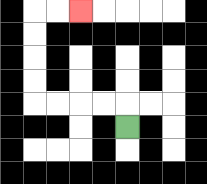{'start': '[5, 5]', 'end': '[3, 0]', 'path_directions': 'U,L,L,L,L,U,U,U,U,R,R', 'path_coordinates': '[[5, 5], [5, 4], [4, 4], [3, 4], [2, 4], [1, 4], [1, 3], [1, 2], [1, 1], [1, 0], [2, 0], [3, 0]]'}